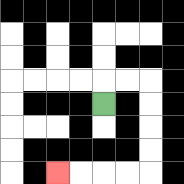{'start': '[4, 4]', 'end': '[2, 7]', 'path_directions': 'U,R,R,D,D,D,D,L,L,L,L', 'path_coordinates': '[[4, 4], [4, 3], [5, 3], [6, 3], [6, 4], [6, 5], [6, 6], [6, 7], [5, 7], [4, 7], [3, 7], [2, 7]]'}